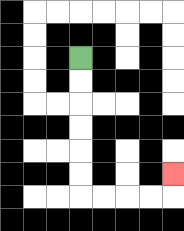{'start': '[3, 2]', 'end': '[7, 7]', 'path_directions': 'D,D,D,D,D,D,R,R,R,R,U', 'path_coordinates': '[[3, 2], [3, 3], [3, 4], [3, 5], [3, 6], [3, 7], [3, 8], [4, 8], [5, 8], [6, 8], [7, 8], [7, 7]]'}